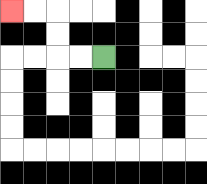{'start': '[4, 2]', 'end': '[0, 0]', 'path_directions': 'L,L,U,U,L,L', 'path_coordinates': '[[4, 2], [3, 2], [2, 2], [2, 1], [2, 0], [1, 0], [0, 0]]'}